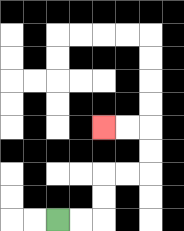{'start': '[2, 9]', 'end': '[4, 5]', 'path_directions': 'R,R,U,U,R,R,U,U,L,L', 'path_coordinates': '[[2, 9], [3, 9], [4, 9], [4, 8], [4, 7], [5, 7], [6, 7], [6, 6], [6, 5], [5, 5], [4, 5]]'}